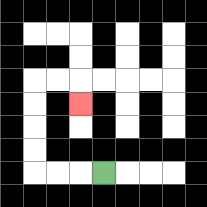{'start': '[4, 7]', 'end': '[3, 4]', 'path_directions': 'L,L,L,U,U,U,U,R,R,D', 'path_coordinates': '[[4, 7], [3, 7], [2, 7], [1, 7], [1, 6], [1, 5], [1, 4], [1, 3], [2, 3], [3, 3], [3, 4]]'}